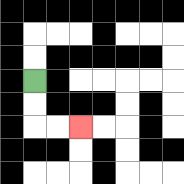{'start': '[1, 3]', 'end': '[3, 5]', 'path_directions': 'D,D,R,R', 'path_coordinates': '[[1, 3], [1, 4], [1, 5], [2, 5], [3, 5]]'}